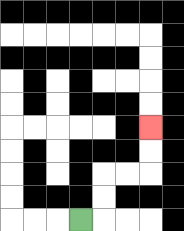{'start': '[3, 9]', 'end': '[6, 5]', 'path_directions': 'R,U,U,R,R,U,U', 'path_coordinates': '[[3, 9], [4, 9], [4, 8], [4, 7], [5, 7], [6, 7], [6, 6], [6, 5]]'}